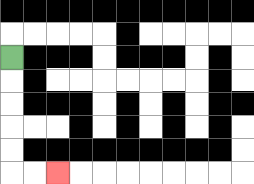{'start': '[0, 2]', 'end': '[2, 7]', 'path_directions': 'D,D,D,D,D,R,R', 'path_coordinates': '[[0, 2], [0, 3], [0, 4], [0, 5], [0, 6], [0, 7], [1, 7], [2, 7]]'}